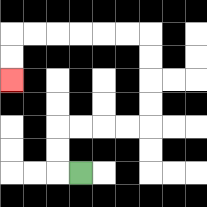{'start': '[3, 7]', 'end': '[0, 3]', 'path_directions': 'L,U,U,R,R,R,R,U,U,U,U,L,L,L,L,L,L,D,D', 'path_coordinates': '[[3, 7], [2, 7], [2, 6], [2, 5], [3, 5], [4, 5], [5, 5], [6, 5], [6, 4], [6, 3], [6, 2], [6, 1], [5, 1], [4, 1], [3, 1], [2, 1], [1, 1], [0, 1], [0, 2], [0, 3]]'}